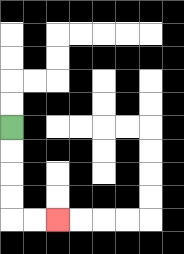{'start': '[0, 5]', 'end': '[2, 9]', 'path_directions': 'D,D,D,D,R,R', 'path_coordinates': '[[0, 5], [0, 6], [0, 7], [0, 8], [0, 9], [1, 9], [2, 9]]'}